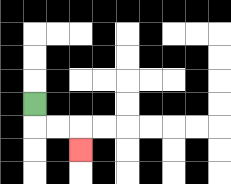{'start': '[1, 4]', 'end': '[3, 6]', 'path_directions': 'D,R,R,D', 'path_coordinates': '[[1, 4], [1, 5], [2, 5], [3, 5], [3, 6]]'}